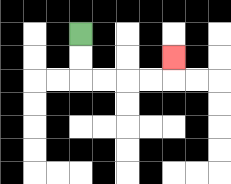{'start': '[3, 1]', 'end': '[7, 2]', 'path_directions': 'D,D,R,R,R,R,U', 'path_coordinates': '[[3, 1], [3, 2], [3, 3], [4, 3], [5, 3], [6, 3], [7, 3], [7, 2]]'}